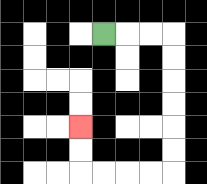{'start': '[4, 1]', 'end': '[3, 5]', 'path_directions': 'R,R,R,D,D,D,D,D,D,L,L,L,L,U,U', 'path_coordinates': '[[4, 1], [5, 1], [6, 1], [7, 1], [7, 2], [7, 3], [7, 4], [7, 5], [7, 6], [7, 7], [6, 7], [5, 7], [4, 7], [3, 7], [3, 6], [3, 5]]'}